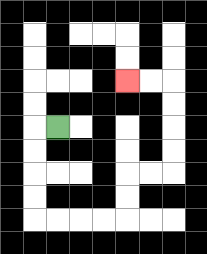{'start': '[2, 5]', 'end': '[5, 3]', 'path_directions': 'L,D,D,D,D,R,R,R,R,U,U,R,R,U,U,U,U,L,L', 'path_coordinates': '[[2, 5], [1, 5], [1, 6], [1, 7], [1, 8], [1, 9], [2, 9], [3, 9], [4, 9], [5, 9], [5, 8], [5, 7], [6, 7], [7, 7], [7, 6], [7, 5], [7, 4], [7, 3], [6, 3], [5, 3]]'}